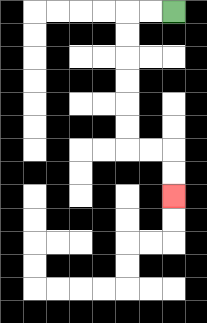{'start': '[7, 0]', 'end': '[7, 8]', 'path_directions': 'L,L,D,D,D,D,D,D,R,R,D,D', 'path_coordinates': '[[7, 0], [6, 0], [5, 0], [5, 1], [5, 2], [5, 3], [5, 4], [5, 5], [5, 6], [6, 6], [7, 6], [7, 7], [7, 8]]'}